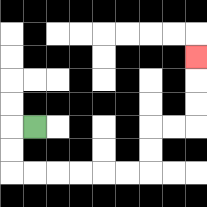{'start': '[1, 5]', 'end': '[8, 2]', 'path_directions': 'L,D,D,R,R,R,R,R,R,U,U,R,R,U,U,U', 'path_coordinates': '[[1, 5], [0, 5], [0, 6], [0, 7], [1, 7], [2, 7], [3, 7], [4, 7], [5, 7], [6, 7], [6, 6], [6, 5], [7, 5], [8, 5], [8, 4], [8, 3], [8, 2]]'}